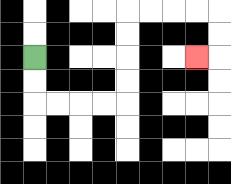{'start': '[1, 2]', 'end': '[8, 2]', 'path_directions': 'D,D,R,R,R,R,U,U,U,U,R,R,R,R,D,D,L', 'path_coordinates': '[[1, 2], [1, 3], [1, 4], [2, 4], [3, 4], [4, 4], [5, 4], [5, 3], [5, 2], [5, 1], [5, 0], [6, 0], [7, 0], [8, 0], [9, 0], [9, 1], [9, 2], [8, 2]]'}